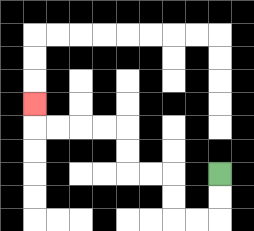{'start': '[9, 7]', 'end': '[1, 4]', 'path_directions': 'D,D,L,L,U,U,L,L,U,U,L,L,L,L,U', 'path_coordinates': '[[9, 7], [9, 8], [9, 9], [8, 9], [7, 9], [7, 8], [7, 7], [6, 7], [5, 7], [5, 6], [5, 5], [4, 5], [3, 5], [2, 5], [1, 5], [1, 4]]'}